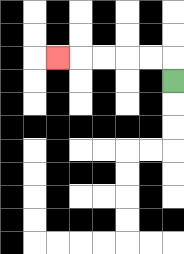{'start': '[7, 3]', 'end': '[2, 2]', 'path_directions': 'U,L,L,L,L,L', 'path_coordinates': '[[7, 3], [7, 2], [6, 2], [5, 2], [4, 2], [3, 2], [2, 2]]'}